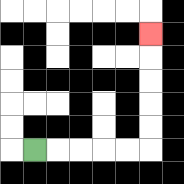{'start': '[1, 6]', 'end': '[6, 1]', 'path_directions': 'R,R,R,R,R,U,U,U,U,U', 'path_coordinates': '[[1, 6], [2, 6], [3, 6], [4, 6], [5, 6], [6, 6], [6, 5], [6, 4], [6, 3], [6, 2], [6, 1]]'}